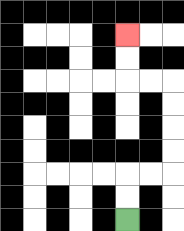{'start': '[5, 9]', 'end': '[5, 1]', 'path_directions': 'U,U,R,R,U,U,U,U,L,L,U,U', 'path_coordinates': '[[5, 9], [5, 8], [5, 7], [6, 7], [7, 7], [7, 6], [7, 5], [7, 4], [7, 3], [6, 3], [5, 3], [5, 2], [5, 1]]'}